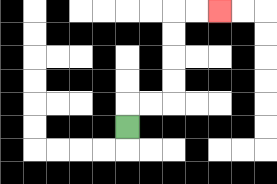{'start': '[5, 5]', 'end': '[9, 0]', 'path_directions': 'U,R,R,U,U,U,U,R,R', 'path_coordinates': '[[5, 5], [5, 4], [6, 4], [7, 4], [7, 3], [7, 2], [7, 1], [7, 0], [8, 0], [9, 0]]'}